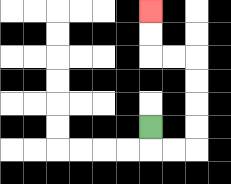{'start': '[6, 5]', 'end': '[6, 0]', 'path_directions': 'D,R,R,U,U,U,U,L,L,U,U', 'path_coordinates': '[[6, 5], [6, 6], [7, 6], [8, 6], [8, 5], [8, 4], [8, 3], [8, 2], [7, 2], [6, 2], [6, 1], [6, 0]]'}